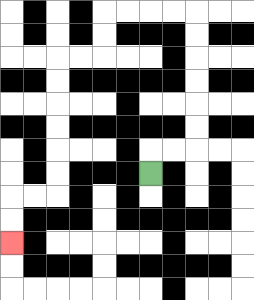{'start': '[6, 7]', 'end': '[0, 10]', 'path_directions': 'U,R,R,U,U,U,U,U,U,L,L,L,L,D,D,L,L,D,D,D,D,D,D,L,L,D,D', 'path_coordinates': '[[6, 7], [6, 6], [7, 6], [8, 6], [8, 5], [8, 4], [8, 3], [8, 2], [8, 1], [8, 0], [7, 0], [6, 0], [5, 0], [4, 0], [4, 1], [4, 2], [3, 2], [2, 2], [2, 3], [2, 4], [2, 5], [2, 6], [2, 7], [2, 8], [1, 8], [0, 8], [0, 9], [0, 10]]'}